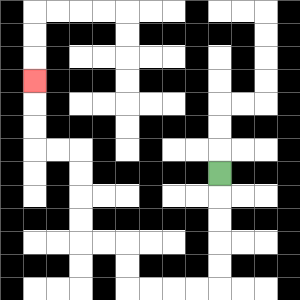{'start': '[9, 7]', 'end': '[1, 3]', 'path_directions': 'D,D,D,D,D,L,L,L,L,U,U,L,L,U,U,U,U,L,L,U,U,U', 'path_coordinates': '[[9, 7], [9, 8], [9, 9], [9, 10], [9, 11], [9, 12], [8, 12], [7, 12], [6, 12], [5, 12], [5, 11], [5, 10], [4, 10], [3, 10], [3, 9], [3, 8], [3, 7], [3, 6], [2, 6], [1, 6], [1, 5], [1, 4], [1, 3]]'}